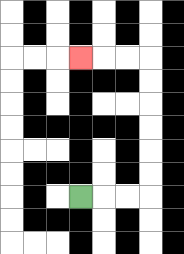{'start': '[3, 8]', 'end': '[3, 2]', 'path_directions': 'R,R,R,U,U,U,U,U,U,L,L,L', 'path_coordinates': '[[3, 8], [4, 8], [5, 8], [6, 8], [6, 7], [6, 6], [6, 5], [6, 4], [6, 3], [6, 2], [5, 2], [4, 2], [3, 2]]'}